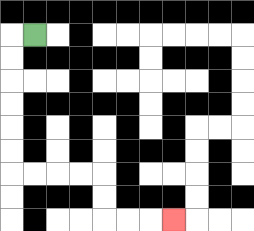{'start': '[1, 1]', 'end': '[7, 9]', 'path_directions': 'L,D,D,D,D,D,D,R,R,R,R,D,D,R,R,R', 'path_coordinates': '[[1, 1], [0, 1], [0, 2], [0, 3], [0, 4], [0, 5], [0, 6], [0, 7], [1, 7], [2, 7], [3, 7], [4, 7], [4, 8], [4, 9], [5, 9], [6, 9], [7, 9]]'}